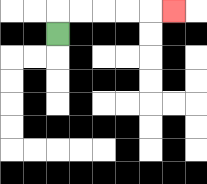{'start': '[2, 1]', 'end': '[7, 0]', 'path_directions': 'U,R,R,R,R,R', 'path_coordinates': '[[2, 1], [2, 0], [3, 0], [4, 0], [5, 0], [6, 0], [7, 0]]'}